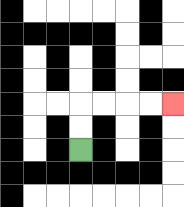{'start': '[3, 6]', 'end': '[7, 4]', 'path_directions': 'U,U,R,R,R,R', 'path_coordinates': '[[3, 6], [3, 5], [3, 4], [4, 4], [5, 4], [6, 4], [7, 4]]'}